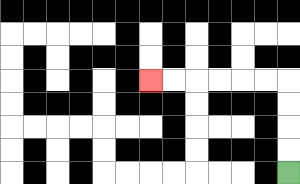{'start': '[12, 7]', 'end': '[6, 3]', 'path_directions': 'U,U,U,U,L,L,L,L,L,L', 'path_coordinates': '[[12, 7], [12, 6], [12, 5], [12, 4], [12, 3], [11, 3], [10, 3], [9, 3], [8, 3], [7, 3], [6, 3]]'}